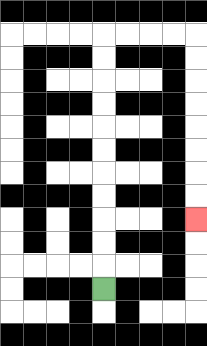{'start': '[4, 12]', 'end': '[8, 9]', 'path_directions': 'U,U,U,U,U,U,U,U,U,U,U,R,R,R,R,D,D,D,D,D,D,D,D', 'path_coordinates': '[[4, 12], [4, 11], [4, 10], [4, 9], [4, 8], [4, 7], [4, 6], [4, 5], [4, 4], [4, 3], [4, 2], [4, 1], [5, 1], [6, 1], [7, 1], [8, 1], [8, 2], [8, 3], [8, 4], [8, 5], [8, 6], [8, 7], [8, 8], [8, 9]]'}